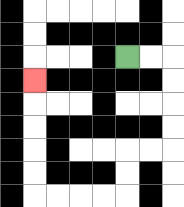{'start': '[5, 2]', 'end': '[1, 3]', 'path_directions': 'R,R,D,D,D,D,L,L,D,D,L,L,L,L,U,U,U,U,U', 'path_coordinates': '[[5, 2], [6, 2], [7, 2], [7, 3], [7, 4], [7, 5], [7, 6], [6, 6], [5, 6], [5, 7], [5, 8], [4, 8], [3, 8], [2, 8], [1, 8], [1, 7], [1, 6], [1, 5], [1, 4], [1, 3]]'}